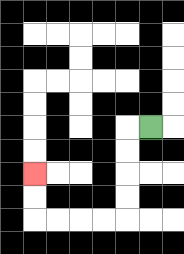{'start': '[6, 5]', 'end': '[1, 7]', 'path_directions': 'L,D,D,D,D,L,L,L,L,U,U', 'path_coordinates': '[[6, 5], [5, 5], [5, 6], [5, 7], [5, 8], [5, 9], [4, 9], [3, 9], [2, 9], [1, 9], [1, 8], [1, 7]]'}